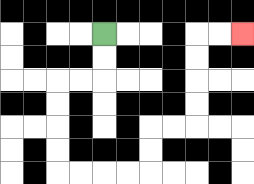{'start': '[4, 1]', 'end': '[10, 1]', 'path_directions': 'D,D,L,L,D,D,D,D,R,R,R,R,U,U,R,R,U,U,U,U,R,R', 'path_coordinates': '[[4, 1], [4, 2], [4, 3], [3, 3], [2, 3], [2, 4], [2, 5], [2, 6], [2, 7], [3, 7], [4, 7], [5, 7], [6, 7], [6, 6], [6, 5], [7, 5], [8, 5], [8, 4], [8, 3], [8, 2], [8, 1], [9, 1], [10, 1]]'}